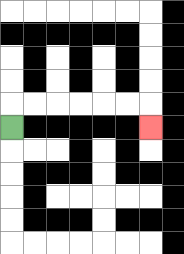{'start': '[0, 5]', 'end': '[6, 5]', 'path_directions': 'U,R,R,R,R,R,R,D', 'path_coordinates': '[[0, 5], [0, 4], [1, 4], [2, 4], [3, 4], [4, 4], [5, 4], [6, 4], [6, 5]]'}